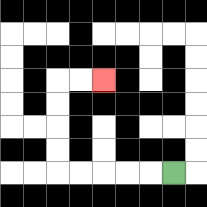{'start': '[7, 7]', 'end': '[4, 3]', 'path_directions': 'L,L,L,L,L,U,U,U,U,R,R', 'path_coordinates': '[[7, 7], [6, 7], [5, 7], [4, 7], [3, 7], [2, 7], [2, 6], [2, 5], [2, 4], [2, 3], [3, 3], [4, 3]]'}